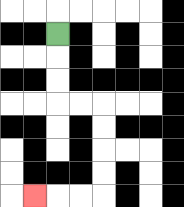{'start': '[2, 1]', 'end': '[1, 8]', 'path_directions': 'D,D,D,R,R,D,D,D,D,L,L,L', 'path_coordinates': '[[2, 1], [2, 2], [2, 3], [2, 4], [3, 4], [4, 4], [4, 5], [4, 6], [4, 7], [4, 8], [3, 8], [2, 8], [1, 8]]'}